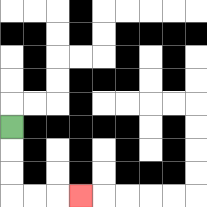{'start': '[0, 5]', 'end': '[3, 8]', 'path_directions': 'D,D,D,R,R,R', 'path_coordinates': '[[0, 5], [0, 6], [0, 7], [0, 8], [1, 8], [2, 8], [3, 8]]'}